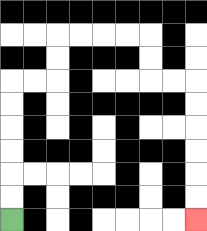{'start': '[0, 9]', 'end': '[8, 9]', 'path_directions': 'U,U,U,U,U,U,R,R,U,U,R,R,R,R,D,D,R,R,D,D,D,D,D,D', 'path_coordinates': '[[0, 9], [0, 8], [0, 7], [0, 6], [0, 5], [0, 4], [0, 3], [1, 3], [2, 3], [2, 2], [2, 1], [3, 1], [4, 1], [5, 1], [6, 1], [6, 2], [6, 3], [7, 3], [8, 3], [8, 4], [8, 5], [8, 6], [8, 7], [8, 8], [8, 9]]'}